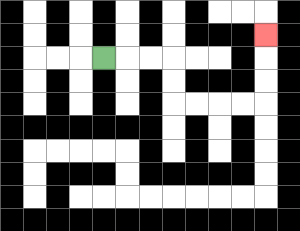{'start': '[4, 2]', 'end': '[11, 1]', 'path_directions': 'R,R,R,D,D,R,R,R,R,U,U,U', 'path_coordinates': '[[4, 2], [5, 2], [6, 2], [7, 2], [7, 3], [7, 4], [8, 4], [9, 4], [10, 4], [11, 4], [11, 3], [11, 2], [11, 1]]'}